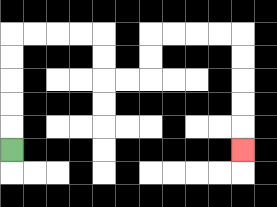{'start': '[0, 6]', 'end': '[10, 6]', 'path_directions': 'U,U,U,U,U,R,R,R,R,D,D,R,R,U,U,R,R,R,R,D,D,D,D,D', 'path_coordinates': '[[0, 6], [0, 5], [0, 4], [0, 3], [0, 2], [0, 1], [1, 1], [2, 1], [3, 1], [4, 1], [4, 2], [4, 3], [5, 3], [6, 3], [6, 2], [6, 1], [7, 1], [8, 1], [9, 1], [10, 1], [10, 2], [10, 3], [10, 4], [10, 5], [10, 6]]'}